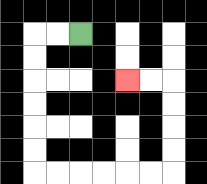{'start': '[3, 1]', 'end': '[5, 3]', 'path_directions': 'L,L,D,D,D,D,D,D,R,R,R,R,R,R,U,U,U,U,L,L', 'path_coordinates': '[[3, 1], [2, 1], [1, 1], [1, 2], [1, 3], [1, 4], [1, 5], [1, 6], [1, 7], [2, 7], [3, 7], [4, 7], [5, 7], [6, 7], [7, 7], [7, 6], [7, 5], [7, 4], [7, 3], [6, 3], [5, 3]]'}